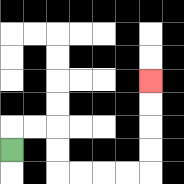{'start': '[0, 6]', 'end': '[6, 3]', 'path_directions': 'U,R,R,D,D,R,R,R,R,U,U,U,U', 'path_coordinates': '[[0, 6], [0, 5], [1, 5], [2, 5], [2, 6], [2, 7], [3, 7], [4, 7], [5, 7], [6, 7], [6, 6], [6, 5], [6, 4], [6, 3]]'}